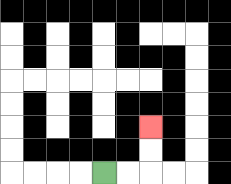{'start': '[4, 7]', 'end': '[6, 5]', 'path_directions': 'R,R,U,U', 'path_coordinates': '[[4, 7], [5, 7], [6, 7], [6, 6], [6, 5]]'}